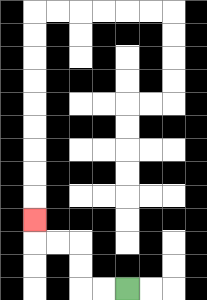{'start': '[5, 12]', 'end': '[1, 9]', 'path_directions': 'L,L,U,U,L,L,U', 'path_coordinates': '[[5, 12], [4, 12], [3, 12], [3, 11], [3, 10], [2, 10], [1, 10], [1, 9]]'}